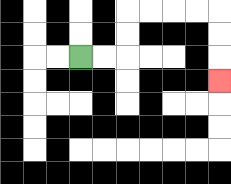{'start': '[3, 2]', 'end': '[9, 3]', 'path_directions': 'R,R,U,U,R,R,R,R,D,D,D', 'path_coordinates': '[[3, 2], [4, 2], [5, 2], [5, 1], [5, 0], [6, 0], [7, 0], [8, 0], [9, 0], [9, 1], [9, 2], [9, 3]]'}